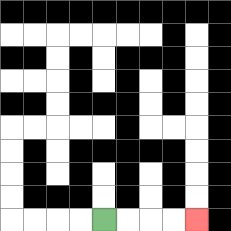{'start': '[4, 9]', 'end': '[8, 9]', 'path_directions': 'R,R,R,R', 'path_coordinates': '[[4, 9], [5, 9], [6, 9], [7, 9], [8, 9]]'}